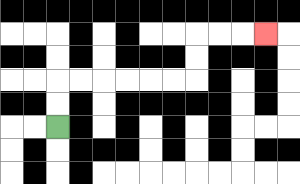{'start': '[2, 5]', 'end': '[11, 1]', 'path_directions': 'U,U,R,R,R,R,R,R,U,U,R,R,R', 'path_coordinates': '[[2, 5], [2, 4], [2, 3], [3, 3], [4, 3], [5, 3], [6, 3], [7, 3], [8, 3], [8, 2], [8, 1], [9, 1], [10, 1], [11, 1]]'}